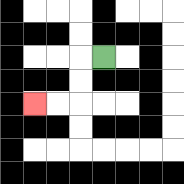{'start': '[4, 2]', 'end': '[1, 4]', 'path_directions': 'L,D,D,L,L', 'path_coordinates': '[[4, 2], [3, 2], [3, 3], [3, 4], [2, 4], [1, 4]]'}